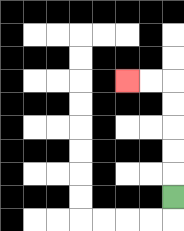{'start': '[7, 8]', 'end': '[5, 3]', 'path_directions': 'U,U,U,U,U,L,L', 'path_coordinates': '[[7, 8], [7, 7], [7, 6], [7, 5], [7, 4], [7, 3], [6, 3], [5, 3]]'}